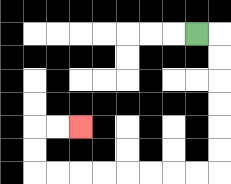{'start': '[8, 1]', 'end': '[3, 5]', 'path_directions': 'R,D,D,D,D,D,D,L,L,L,L,L,L,L,L,U,U,R,R', 'path_coordinates': '[[8, 1], [9, 1], [9, 2], [9, 3], [9, 4], [9, 5], [9, 6], [9, 7], [8, 7], [7, 7], [6, 7], [5, 7], [4, 7], [3, 7], [2, 7], [1, 7], [1, 6], [1, 5], [2, 5], [3, 5]]'}